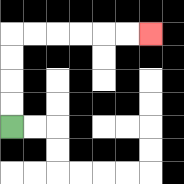{'start': '[0, 5]', 'end': '[6, 1]', 'path_directions': 'U,U,U,U,R,R,R,R,R,R', 'path_coordinates': '[[0, 5], [0, 4], [0, 3], [0, 2], [0, 1], [1, 1], [2, 1], [3, 1], [4, 1], [5, 1], [6, 1]]'}